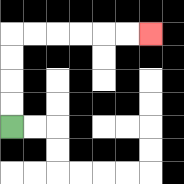{'start': '[0, 5]', 'end': '[6, 1]', 'path_directions': 'U,U,U,U,R,R,R,R,R,R', 'path_coordinates': '[[0, 5], [0, 4], [0, 3], [0, 2], [0, 1], [1, 1], [2, 1], [3, 1], [4, 1], [5, 1], [6, 1]]'}